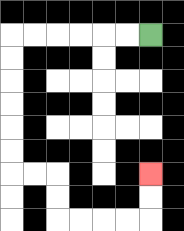{'start': '[6, 1]', 'end': '[6, 7]', 'path_directions': 'L,L,L,L,L,L,D,D,D,D,D,D,R,R,D,D,R,R,R,R,U,U', 'path_coordinates': '[[6, 1], [5, 1], [4, 1], [3, 1], [2, 1], [1, 1], [0, 1], [0, 2], [0, 3], [0, 4], [0, 5], [0, 6], [0, 7], [1, 7], [2, 7], [2, 8], [2, 9], [3, 9], [4, 9], [5, 9], [6, 9], [6, 8], [6, 7]]'}